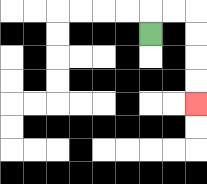{'start': '[6, 1]', 'end': '[8, 4]', 'path_directions': 'U,R,R,D,D,D,D', 'path_coordinates': '[[6, 1], [6, 0], [7, 0], [8, 0], [8, 1], [8, 2], [8, 3], [8, 4]]'}